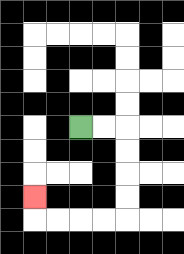{'start': '[3, 5]', 'end': '[1, 8]', 'path_directions': 'R,R,D,D,D,D,L,L,L,L,U', 'path_coordinates': '[[3, 5], [4, 5], [5, 5], [5, 6], [5, 7], [5, 8], [5, 9], [4, 9], [3, 9], [2, 9], [1, 9], [1, 8]]'}